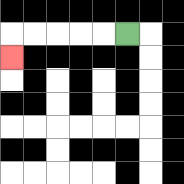{'start': '[5, 1]', 'end': '[0, 2]', 'path_directions': 'L,L,L,L,L,D', 'path_coordinates': '[[5, 1], [4, 1], [3, 1], [2, 1], [1, 1], [0, 1], [0, 2]]'}